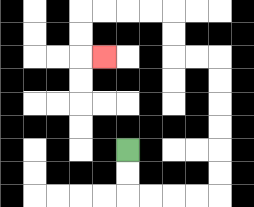{'start': '[5, 6]', 'end': '[4, 2]', 'path_directions': 'D,D,R,R,R,R,U,U,U,U,U,U,L,L,U,U,L,L,L,L,D,D,R', 'path_coordinates': '[[5, 6], [5, 7], [5, 8], [6, 8], [7, 8], [8, 8], [9, 8], [9, 7], [9, 6], [9, 5], [9, 4], [9, 3], [9, 2], [8, 2], [7, 2], [7, 1], [7, 0], [6, 0], [5, 0], [4, 0], [3, 0], [3, 1], [3, 2], [4, 2]]'}